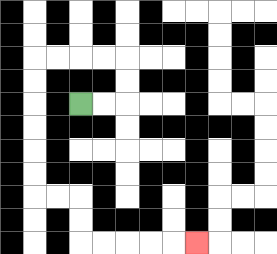{'start': '[3, 4]', 'end': '[8, 10]', 'path_directions': 'R,R,U,U,L,L,L,L,D,D,D,D,D,D,R,R,D,D,R,R,R,R,R', 'path_coordinates': '[[3, 4], [4, 4], [5, 4], [5, 3], [5, 2], [4, 2], [3, 2], [2, 2], [1, 2], [1, 3], [1, 4], [1, 5], [1, 6], [1, 7], [1, 8], [2, 8], [3, 8], [3, 9], [3, 10], [4, 10], [5, 10], [6, 10], [7, 10], [8, 10]]'}